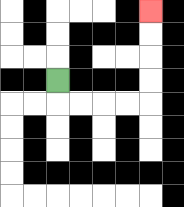{'start': '[2, 3]', 'end': '[6, 0]', 'path_directions': 'D,R,R,R,R,U,U,U,U', 'path_coordinates': '[[2, 3], [2, 4], [3, 4], [4, 4], [5, 4], [6, 4], [6, 3], [6, 2], [6, 1], [6, 0]]'}